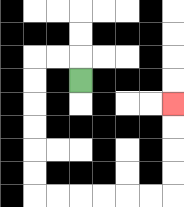{'start': '[3, 3]', 'end': '[7, 4]', 'path_directions': 'U,L,L,D,D,D,D,D,D,R,R,R,R,R,R,U,U,U,U', 'path_coordinates': '[[3, 3], [3, 2], [2, 2], [1, 2], [1, 3], [1, 4], [1, 5], [1, 6], [1, 7], [1, 8], [2, 8], [3, 8], [4, 8], [5, 8], [6, 8], [7, 8], [7, 7], [7, 6], [7, 5], [7, 4]]'}